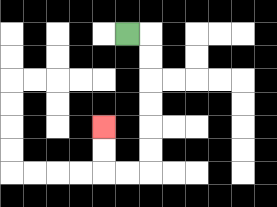{'start': '[5, 1]', 'end': '[4, 5]', 'path_directions': 'R,D,D,D,D,D,D,L,L,U,U', 'path_coordinates': '[[5, 1], [6, 1], [6, 2], [6, 3], [6, 4], [6, 5], [6, 6], [6, 7], [5, 7], [4, 7], [4, 6], [4, 5]]'}